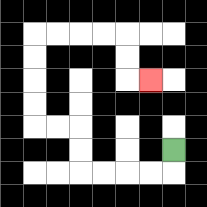{'start': '[7, 6]', 'end': '[6, 3]', 'path_directions': 'D,L,L,L,L,U,U,L,L,U,U,U,U,R,R,R,R,D,D,R', 'path_coordinates': '[[7, 6], [7, 7], [6, 7], [5, 7], [4, 7], [3, 7], [3, 6], [3, 5], [2, 5], [1, 5], [1, 4], [1, 3], [1, 2], [1, 1], [2, 1], [3, 1], [4, 1], [5, 1], [5, 2], [5, 3], [6, 3]]'}